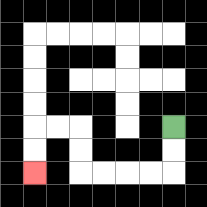{'start': '[7, 5]', 'end': '[1, 7]', 'path_directions': 'D,D,L,L,L,L,U,U,L,L,D,D', 'path_coordinates': '[[7, 5], [7, 6], [7, 7], [6, 7], [5, 7], [4, 7], [3, 7], [3, 6], [3, 5], [2, 5], [1, 5], [1, 6], [1, 7]]'}